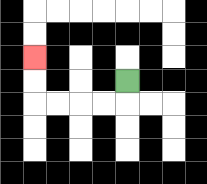{'start': '[5, 3]', 'end': '[1, 2]', 'path_directions': 'D,L,L,L,L,U,U', 'path_coordinates': '[[5, 3], [5, 4], [4, 4], [3, 4], [2, 4], [1, 4], [1, 3], [1, 2]]'}